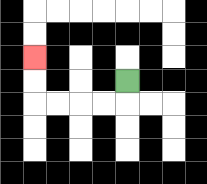{'start': '[5, 3]', 'end': '[1, 2]', 'path_directions': 'D,L,L,L,L,U,U', 'path_coordinates': '[[5, 3], [5, 4], [4, 4], [3, 4], [2, 4], [1, 4], [1, 3], [1, 2]]'}